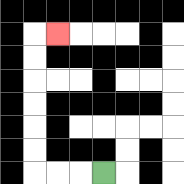{'start': '[4, 7]', 'end': '[2, 1]', 'path_directions': 'L,L,L,U,U,U,U,U,U,R', 'path_coordinates': '[[4, 7], [3, 7], [2, 7], [1, 7], [1, 6], [1, 5], [1, 4], [1, 3], [1, 2], [1, 1], [2, 1]]'}